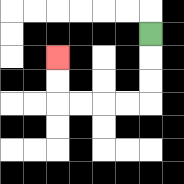{'start': '[6, 1]', 'end': '[2, 2]', 'path_directions': 'D,D,D,L,L,L,L,U,U', 'path_coordinates': '[[6, 1], [6, 2], [6, 3], [6, 4], [5, 4], [4, 4], [3, 4], [2, 4], [2, 3], [2, 2]]'}